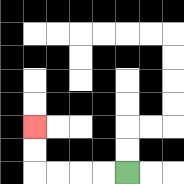{'start': '[5, 7]', 'end': '[1, 5]', 'path_directions': 'L,L,L,L,U,U', 'path_coordinates': '[[5, 7], [4, 7], [3, 7], [2, 7], [1, 7], [1, 6], [1, 5]]'}